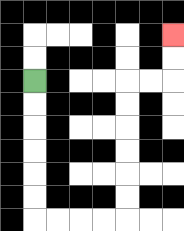{'start': '[1, 3]', 'end': '[7, 1]', 'path_directions': 'D,D,D,D,D,D,R,R,R,R,U,U,U,U,U,U,R,R,U,U', 'path_coordinates': '[[1, 3], [1, 4], [1, 5], [1, 6], [1, 7], [1, 8], [1, 9], [2, 9], [3, 9], [4, 9], [5, 9], [5, 8], [5, 7], [5, 6], [5, 5], [5, 4], [5, 3], [6, 3], [7, 3], [7, 2], [7, 1]]'}